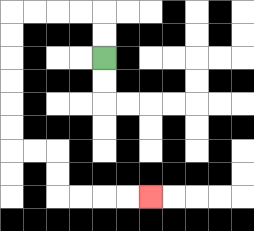{'start': '[4, 2]', 'end': '[6, 8]', 'path_directions': 'U,U,L,L,L,L,D,D,D,D,D,D,R,R,D,D,R,R,R,R', 'path_coordinates': '[[4, 2], [4, 1], [4, 0], [3, 0], [2, 0], [1, 0], [0, 0], [0, 1], [0, 2], [0, 3], [0, 4], [0, 5], [0, 6], [1, 6], [2, 6], [2, 7], [2, 8], [3, 8], [4, 8], [5, 8], [6, 8]]'}